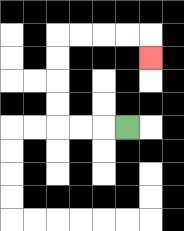{'start': '[5, 5]', 'end': '[6, 2]', 'path_directions': 'L,L,L,U,U,U,U,R,R,R,R,D', 'path_coordinates': '[[5, 5], [4, 5], [3, 5], [2, 5], [2, 4], [2, 3], [2, 2], [2, 1], [3, 1], [4, 1], [5, 1], [6, 1], [6, 2]]'}